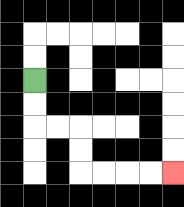{'start': '[1, 3]', 'end': '[7, 7]', 'path_directions': 'D,D,R,R,D,D,R,R,R,R', 'path_coordinates': '[[1, 3], [1, 4], [1, 5], [2, 5], [3, 5], [3, 6], [3, 7], [4, 7], [5, 7], [6, 7], [7, 7]]'}